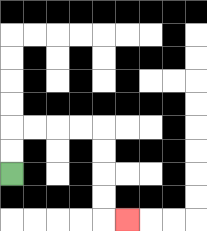{'start': '[0, 7]', 'end': '[5, 9]', 'path_directions': 'U,U,R,R,R,R,D,D,D,D,R', 'path_coordinates': '[[0, 7], [0, 6], [0, 5], [1, 5], [2, 5], [3, 5], [4, 5], [4, 6], [4, 7], [4, 8], [4, 9], [5, 9]]'}